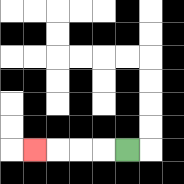{'start': '[5, 6]', 'end': '[1, 6]', 'path_directions': 'L,L,L,L', 'path_coordinates': '[[5, 6], [4, 6], [3, 6], [2, 6], [1, 6]]'}